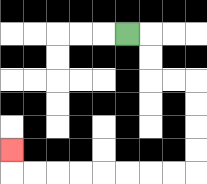{'start': '[5, 1]', 'end': '[0, 6]', 'path_directions': 'R,D,D,R,R,D,D,D,D,L,L,L,L,L,L,L,L,U', 'path_coordinates': '[[5, 1], [6, 1], [6, 2], [6, 3], [7, 3], [8, 3], [8, 4], [8, 5], [8, 6], [8, 7], [7, 7], [6, 7], [5, 7], [4, 7], [3, 7], [2, 7], [1, 7], [0, 7], [0, 6]]'}